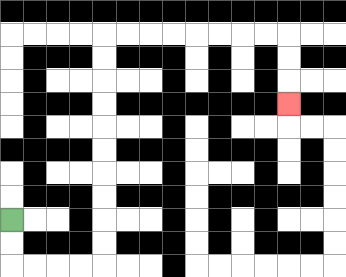{'start': '[0, 9]', 'end': '[12, 4]', 'path_directions': 'D,D,R,R,R,R,U,U,U,U,U,U,U,U,U,U,R,R,R,R,R,R,R,R,D,D,D', 'path_coordinates': '[[0, 9], [0, 10], [0, 11], [1, 11], [2, 11], [3, 11], [4, 11], [4, 10], [4, 9], [4, 8], [4, 7], [4, 6], [4, 5], [4, 4], [4, 3], [4, 2], [4, 1], [5, 1], [6, 1], [7, 1], [8, 1], [9, 1], [10, 1], [11, 1], [12, 1], [12, 2], [12, 3], [12, 4]]'}